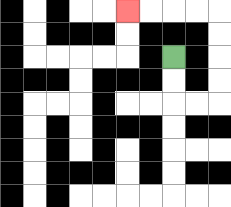{'start': '[7, 2]', 'end': '[5, 0]', 'path_directions': 'D,D,R,R,U,U,U,U,L,L,L,L', 'path_coordinates': '[[7, 2], [7, 3], [7, 4], [8, 4], [9, 4], [9, 3], [9, 2], [9, 1], [9, 0], [8, 0], [7, 0], [6, 0], [5, 0]]'}